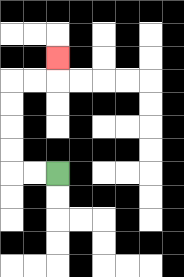{'start': '[2, 7]', 'end': '[2, 2]', 'path_directions': 'L,L,U,U,U,U,R,R,U', 'path_coordinates': '[[2, 7], [1, 7], [0, 7], [0, 6], [0, 5], [0, 4], [0, 3], [1, 3], [2, 3], [2, 2]]'}